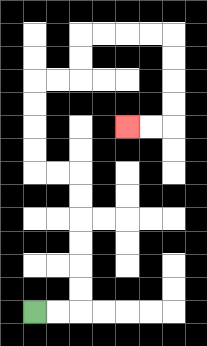{'start': '[1, 13]', 'end': '[5, 5]', 'path_directions': 'R,R,U,U,U,U,U,U,L,L,U,U,U,U,R,R,U,U,R,R,R,R,D,D,D,D,L,L', 'path_coordinates': '[[1, 13], [2, 13], [3, 13], [3, 12], [3, 11], [3, 10], [3, 9], [3, 8], [3, 7], [2, 7], [1, 7], [1, 6], [1, 5], [1, 4], [1, 3], [2, 3], [3, 3], [3, 2], [3, 1], [4, 1], [5, 1], [6, 1], [7, 1], [7, 2], [7, 3], [7, 4], [7, 5], [6, 5], [5, 5]]'}